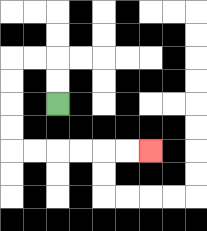{'start': '[2, 4]', 'end': '[6, 6]', 'path_directions': 'U,U,L,L,D,D,D,D,R,R,R,R,R,R', 'path_coordinates': '[[2, 4], [2, 3], [2, 2], [1, 2], [0, 2], [0, 3], [0, 4], [0, 5], [0, 6], [1, 6], [2, 6], [3, 6], [4, 6], [5, 6], [6, 6]]'}